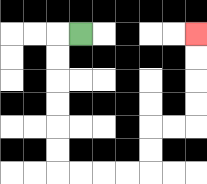{'start': '[3, 1]', 'end': '[8, 1]', 'path_directions': 'L,D,D,D,D,D,D,R,R,R,R,U,U,R,R,U,U,U,U', 'path_coordinates': '[[3, 1], [2, 1], [2, 2], [2, 3], [2, 4], [2, 5], [2, 6], [2, 7], [3, 7], [4, 7], [5, 7], [6, 7], [6, 6], [6, 5], [7, 5], [8, 5], [8, 4], [8, 3], [8, 2], [8, 1]]'}